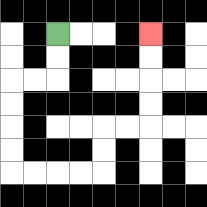{'start': '[2, 1]', 'end': '[6, 1]', 'path_directions': 'D,D,L,L,D,D,D,D,R,R,R,R,U,U,R,R,U,U,U,U', 'path_coordinates': '[[2, 1], [2, 2], [2, 3], [1, 3], [0, 3], [0, 4], [0, 5], [0, 6], [0, 7], [1, 7], [2, 7], [3, 7], [4, 7], [4, 6], [4, 5], [5, 5], [6, 5], [6, 4], [6, 3], [6, 2], [6, 1]]'}